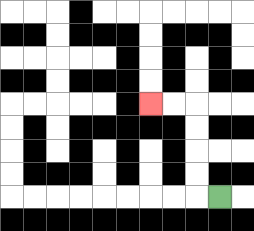{'start': '[9, 8]', 'end': '[6, 4]', 'path_directions': 'L,U,U,U,U,L,L', 'path_coordinates': '[[9, 8], [8, 8], [8, 7], [8, 6], [8, 5], [8, 4], [7, 4], [6, 4]]'}